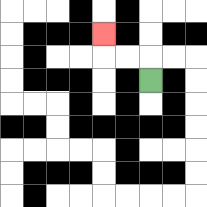{'start': '[6, 3]', 'end': '[4, 1]', 'path_directions': 'U,L,L,U', 'path_coordinates': '[[6, 3], [6, 2], [5, 2], [4, 2], [4, 1]]'}